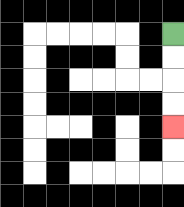{'start': '[7, 1]', 'end': '[7, 5]', 'path_directions': 'D,D,D,D', 'path_coordinates': '[[7, 1], [7, 2], [7, 3], [7, 4], [7, 5]]'}